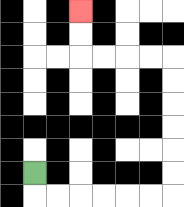{'start': '[1, 7]', 'end': '[3, 0]', 'path_directions': 'D,R,R,R,R,R,R,U,U,U,U,U,U,L,L,L,L,U,U', 'path_coordinates': '[[1, 7], [1, 8], [2, 8], [3, 8], [4, 8], [5, 8], [6, 8], [7, 8], [7, 7], [7, 6], [7, 5], [7, 4], [7, 3], [7, 2], [6, 2], [5, 2], [4, 2], [3, 2], [3, 1], [3, 0]]'}